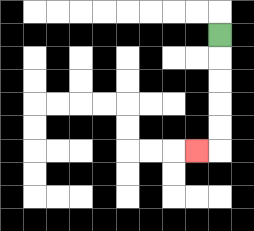{'start': '[9, 1]', 'end': '[8, 6]', 'path_directions': 'D,D,D,D,D,L', 'path_coordinates': '[[9, 1], [9, 2], [9, 3], [9, 4], [9, 5], [9, 6], [8, 6]]'}